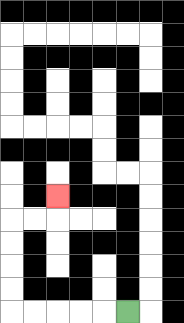{'start': '[5, 13]', 'end': '[2, 8]', 'path_directions': 'L,L,L,L,L,U,U,U,U,R,R,U', 'path_coordinates': '[[5, 13], [4, 13], [3, 13], [2, 13], [1, 13], [0, 13], [0, 12], [0, 11], [0, 10], [0, 9], [1, 9], [2, 9], [2, 8]]'}